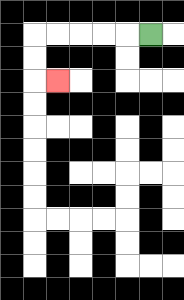{'start': '[6, 1]', 'end': '[2, 3]', 'path_directions': 'L,L,L,L,L,D,D,R', 'path_coordinates': '[[6, 1], [5, 1], [4, 1], [3, 1], [2, 1], [1, 1], [1, 2], [1, 3], [2, 3]]'}